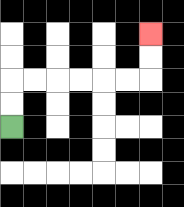{'start': '[0, 5]', 'end': '[6, 1]', 'path_directions': 'U,U,R,R,R,R,R,R,U,U', 'path_coordinates': '[[0, 5], [0, 4], [0, 3], [1, 3], [2, 3], [3, 3], [4, 3], [5, 3], [6, 3], [6, 2], [6, 1]]'}